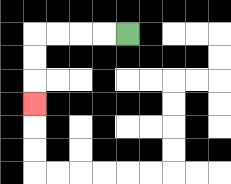{'start': '[5, 1]', 'end': '[1, 4]', 'path_directions': 'L,L,L,L,D,D,D', 'path_coordinates': '[[5, 1], [4, 1], [3, 1], [2, 1], [1, 1], [1, 2], [1, 3], [1, 4]]'}